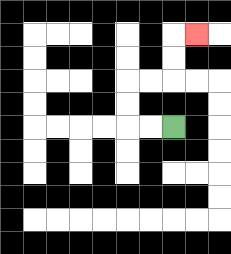{'start': '[7, 5]', 'end': '[8, 1]', 'path_directions': 'L,L,U,U,R,R,U,U,R', 'path_coordinates': '[[7, 5], [6, 5], [5, 5], [5, 4], [5, 3], [6, 3], [7, 3], [7, 2], [7, 1], [8, 1]]'}